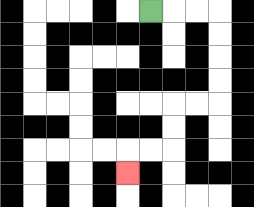{'start': '[6, 0]', 'end': '[5, 7]', 'path_directions': 'R,R,R,D,D,D,D,L,L,D,D,L,L,D', 'path_coordinates': '[[6, 0], [7, 0], [8, 0], [9, 0], [9, 1], [9, 2], [9, 3], [9, 4], [8, 4], [7, 4], [7, 5], [7, 6], [6, 6], [5, 6], [5, 7]]'}